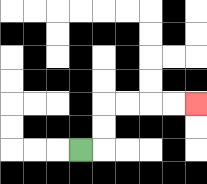{'start': '[3, 6]', 'end': '[8, 4]', 'path_directions': 'R,U,U,R,R,R,R', 'path_coordinates': '[[3, 6], [4, 6], [4, 5], [4, 4], [5, 4], [6, 4], [7, 4], [8, 4]]'}